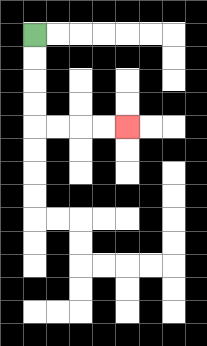{'start': '[1, 1]', 'end': '[5, 5]', 'path_directions': 'D,D,D,D,R,R,R,R', 'path_coordinates': '[[1, 1], [1, 2], [1, 3], [1, 4], [1, 5], [2, 5], [3, 5], [4, 5], [5, 5]]'}